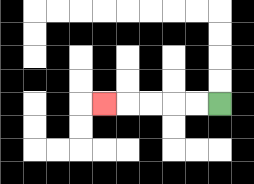{'start': '[9, 4]', 'end': '[4, 4]', 'path_directions': 'L,L,L,L,L', 'path_coordinates': '[[9, 4], [8, 4], [7, 4], [6, 4], [5, 4], [4, 4]]'}